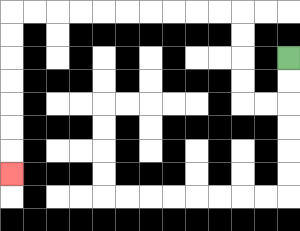{'start': '[12, 2]', 'end': '[0, 7]', 'path_directions': 'D,D,L,L,U,U,U,U,L,L,L,L,L,L,L,L,L,L,D,D,D,D,D,D,D', 'path_coordinates': '[[12, 2], [12, 3], [12, 4], [11, 4], [10, 4], [10, 3], [10, 2], [10, 1], [10, 0], [9, 0], [8, 0], [7, 0], [6, 0], [5, 0], [4, 0], [3, 0], [2, 0], [1, 0], [0, 0], [0, 1], [0, 2], [0, 3], [0, 4], [0, 5], [0, 6], [0, 7]]'}